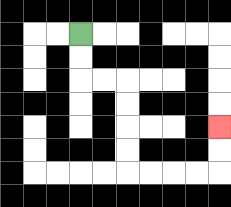{'start': '[3, 1]', 'end': '[9, 5]', 'path_directions': 'D,D,R,R,D,D,D,D,R,R,R,R,U,U', 'path_coordinates': '[[3, 1], [3, 2], [3, 3], [4, 3], [5, 3], [5, 4], [5, 5], [5, 6], [5, 7], [6, 7], [7, 7], [8, 7], [9, 7], [9, 6], [9, 5]]'}